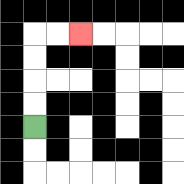{'start': '[1, 5]', 'end': '[3, 1]', 'path_directions': 'U,U,U,U,R,R', 'path_coordinates': '[[1, 5], [1, 4], [1, 3], [1, 2], [1, 1], [2, 1], [3, 1]]'}